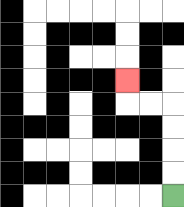{'start': '[7, 8]', 'end': '[5, 3]', 'path_directions': 'U,U,U,U,L,L,U', 'path_coordinates': '[[7, 8], [7, 7], [7, 6], [7, 5], [7, 4], [6, 4], [5, 4], [5, 3]]'}